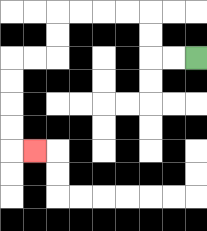{'start': '[8, 2]', 'end': '[1, 6]', 'path_directions': 'L,L,U,U,L,L,L,L,D,D,L,L,D,D,D,D,R', 'path_coordinates': '[[8, 2], [7, 2], [6, 2], [6, 1], [6, 0], [5, 0], [4, 0], [3, 0], [2, 0], [2, 1], [2, 2], [1, 2], [0, 2], [0, 3], [0, 4], [0, 5], [0, 6], [1, 6]]'}